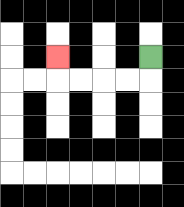{'start': '[6, 2]', 'end': '[2, 2]', 'path_directions': 'D,L,L,L,L,U', 'path_coordinates': '[[6, 2], [6, 3], [5, 3], [4, 3], [3, 3], [2, 3], [2, 2]]'}